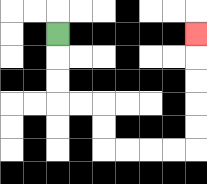{'start': '[2, 1]', 'end': '[8, 1]', 'path_directions': 'D,D,D,R,R,D,D,R,R,R,R,U,U,U,U,U', 'path_coordinates': '[[2, 1], [2, 2], [2, 3], [2, 4], [3, 4], [4, 4], [4, 5], [4, 6], [5, 6], [6, 6], [7, 6], [8, 6], [8, 5], [8, 4], [8, 3], [8, 2], [8, 1]]'}